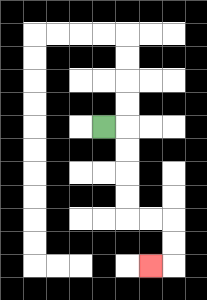{'start': '[4, 5]', 'end': '[6, 11]', 'path_directions': 'R,D,D,D,D,R,R,D,D,L', 'path_coordinates': '[[4, 5], [5, 5], [5, 6], [5, 7], [5, 8], [5, 9], [6, 9], [7, 9], [7, 10], [7, 11], [6, 11]]'}